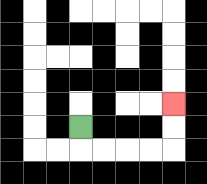{'start': '[3, 5]', 'end': '[7, 4]', 'path_directions': 'D,R,R,R,R,U,U', 'path_coordinates': '[[3, 5], [3, 6], [4, 6], [5, 6], [6, 6], [7, 6], [7, 5], [7, 4]]'}